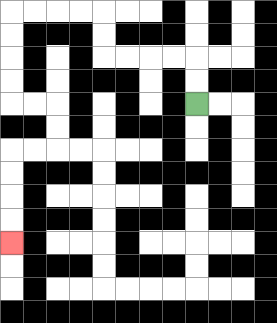{'start': '[8, 4]', 'end': '[0, 10]', 'path_directions': 'U,U,L,L,L,L,U,U,L,L,L,L,D,D,D,D,R,R,D,D,L,L,D,D,D,D', 'path_coordinates': '[[8, 4], [8, 3], [8, 2], [7, 2], [6, 2], [5, 2], [4, 2], [4, 1], [4, 0], [3, 0], [2, 0], [1, 0], [0, 0], [0, 1], [0, 2], [0, 3], [0, 4], [1, 4], [2, 4], [2, 5], [2, 6], [1, 6], [0, 6], [0, 7], [0, 8], [0, 9], [0, 10]]'}